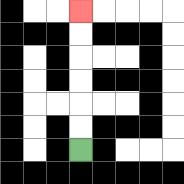{'start': '[3, 6]', 'end': '[3, 0]', 'path_directions': 'U,U,U,U,U,U', 'path_coordinates': '[[3, 6], [3, 5], [3, 4], [3, 3], [3, 2], [3, 1], [3, 0]]'}